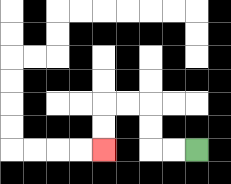{'start': '[8, 6]', 'end': '[4, 6]', 'path_directions': 'L,L,U,U,L,L,D,D', 'path_coordinates': '[[8, 6], [7, 6], [6, 6], [6, 5], [6, 4], [5, 4], [4, 4], [4, 5], [4, 6]]'}